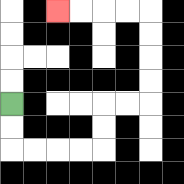{'start': '[0, 4]', 'end': '[2, 0]', 'path_directions': 'D,D,R,R,R,R,U,U,R,R,U,U,U,U,L,L,L,L', 'path_coordinates': '[[0, 4], [0, 5], [0, 6], [1, 6], [2, 6], [3, 6], [4, 6], [4, 5], [4, 4], [5, 4], [6, 4], [6, 3], [6, 2], [6, 1], [6, 0], [5, 0], [4, 0], [3, 0], [2, 0]]'}